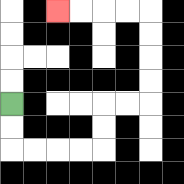{'start': '[0, 4]', 'end': '[2, 0]', 'path_directions': 'D,D,R,R,R,R,U,U,R,R,U,U,U,U,L,L,L,L', 'path_coordinates': '[[0, 4], [0, 5], [0, 6], [1, 6], [2, 6], [3, 6], [4, 6], [4, 5], [4, 4], [5, 4], [6, 4], [6, 3], [6, 2], [6, 1], [6, 0], [5, 0], [4, 0], [3, 0], [2, 0]]'}